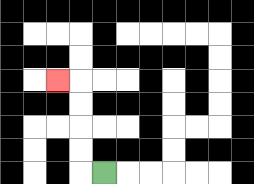{'start': '[4, 7]', 'end': '[2, 3]', 'path_directions': 'L,U,U,U,U,L', 'path_coordinates': '[[4, 7], [3, 7], [3, 6], [3, 5], [3, 4], [3, 3], [2, 3]]'}